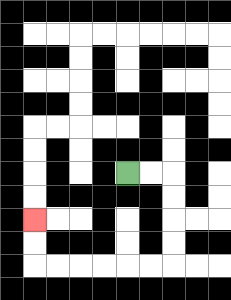{'start': '[5, 7]', 'end': '[1, 9]', 'path_directions': 'R,R,D,D,D,D,L,L,L,L,L,L,U,U', 'path_coordinates': '[[5, 7], [6, 7], [7, 7], [7, 8], [7, 9], [7, 10], [7, 11], [6, 11], [5, 11], [4, 11], [3, 11], [2, 11], [1, 11], [1, 10], [1, 9]]'}